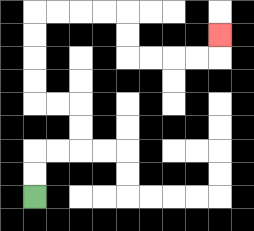{'start': '[1, 8]', 'end': '[9, 1]', 'path_directions': 'U,U,R,R,U,U,L,L,U,U,U,U,R,R,R,R,D,D,R,R,R,R,U', 'path_coordinates': '[[1, 8], [1, 7], [1, 6], [2, 6], [3, 6], [3, 5], [3, 4], [2, 4], [1, 4], [1, 3], [1, 2], [1, 1], [1, 0], [2, 0], [3, 0], [4, 0], [5, 0], [5, 1], [5, 2], [6, 2], [7, 2], [8, 2], [9, 2], [9, 1]]'}